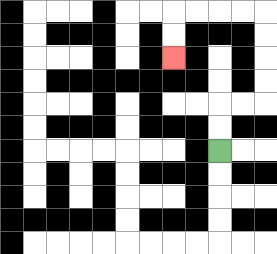{'start': '[9, 6]', 'end': '[7, 2]', 'path_directions': 'U,U,R,R,U,U,U,U,L,L,L,L,D,D', 'path_coordinates': '[[9, 6], [9, 5], [9, 4], [10, 4], [11, 4], [11, 3], [11, 2], [11, 1], [11, 0], [10, 0], [9, 0], [8, 0], [7, 0], [7, 1], [7, 2]]'}